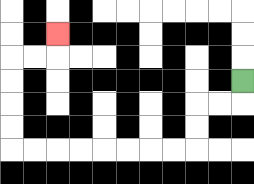{'start': '[10, 3]', 'end': '[2, 1]', 'path_directions': 'D,L,L,D,D,L,L,L,L,L,L,L,L,U,U,U,U,R,R,U', 'path_coordinates': '[[10, 3], [10, 4], [9, 4], [8, 4], [8, 5], [8, 6], [7, 6], [6, 6], [5, 6], [4, 6], [3, 6], [2, 6], [1, 6], [0, 6], [0, 5], [0, 4], [0, 3], [0, 2], [1, 2], [2, 2], [2, 1]]'}